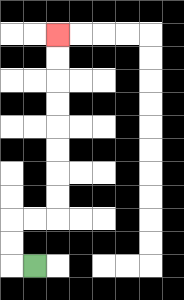{'start': '[1, 11]', 'end': '[2, 1]', 'path_directions': 'L,U,U,R,R,U,U,U,U,U,U,U,U', 'path_coordinates': '[[1, 11], [0, 11], [0, 10], [0, 9], [1, 9], [2, 9], [2, 8], [2, 7], [2, 6], [2, 5], [2, 4], [2, 3], [2, 2], [2, 1]]'}